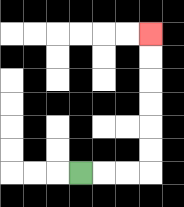{'start': '[3, 7]', 'end': '[6, 1]', 'path_directions': 'R,R,R,U,U,U,U,U,U', 'path_coordinates': '[[3, 7], [4, 7], [5, 7], [6, 7], [6, 6], [6, 5], [6, 4], [6, 3], [6, 2], [6, 1]]'}